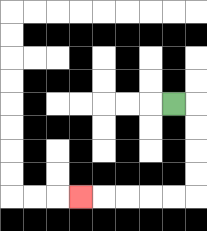{'start': '[7, 4]', 'end': '[3, 8]', 'path_directions': 'R,D,D,D,D,L,L,L,L,L', 'path_coordinates': '[[7, 4], [8, 4], [8, 5], [8, 6], [8, 7], [8, 8], [7, 8], [6, 8], [5, 8], [4, 8], [3, 8]]'}